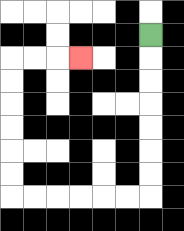{'start': '[6, 1]', 'end': '[3, 2]', 'path_directions': 'D,D,D,D,D,D,D,L,L,L,L,L,L,U,U,U,U,U,U,R,R,R', 'path_coordinates': '[[6, 1], [6, 2], [6, 3], [6, 4], [6, 5], [6, 6], [6, 7], [6, 8], [5, 8], [4, 8], [3, 8], [2, 8], [1, 8], [0, 8], [0, 7], [0, 6], [0, 5], [0, 4], [0, 3], [0, 2], [1, 2], [2, 2], [3, 2]]'}